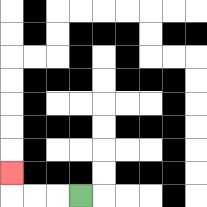{'start': '[3, 8]', 'end': '[0, 7]', 'path_directions': 'L,L,L,U', 'path_coordinates': '[[3, 8], [2, 8], [1, 8], [0, 8], [0, 7]]'}